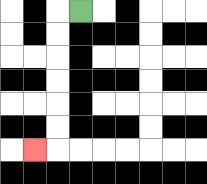{'start': '[3, 0]', 'end': '[1, 6]', 'path_directions': 'L,D,D,D,D,D,D,L', 'path_coordinates': '[[3, 0], [2, 0], [2, 1], [2, 2], [2, 3], [2, 4], [2, 5], [2, 6], [1, 6]]'}